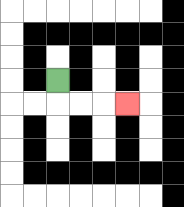{'start': '[2, 3]', 'end': '[5, 4]', 'path_directions': 'D,R,R,R', 'path_coordinates': '[[2, 3], [2, 4], [3, 4], [4, 4], [5, 4]]'}